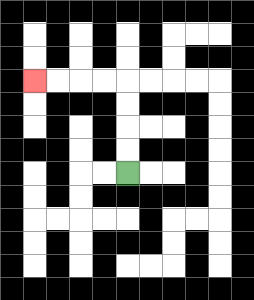{'start': '[5, 7]', 'end': '[1, 3]', 'path_directions': 'U,U,U,U,L,L,L,L', 'path_coordinates': '[[5, 7], [5, 6], [5, 5], [5, 4], [5, 3], [4, 3], [3, 3], [2, 3], [1, 3]]'}